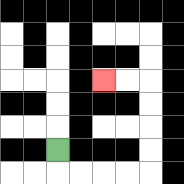{'start': '[2, 6]', 'end': '[4, 3]', 'path_directions': 'D,R,R,R,R,U,U,U,U,L,L', 'path_coordinates': '[[2, 6], [2, 7], [3, 7], [4, 7], [5, 7], [6, 7], [6, 6], [6, 5], [6, 4], [6, 3], [5, 3], [4, 3]]'}